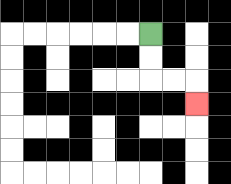{'start': '[6, 1]', 'end': '[8, 4]', 'path_directions': 'D,D,R,R,D', 'path_coordinates': '[[6, 1], [6, 2], [6, 3], [7, 3], [8, 3], [8, 4]]'}